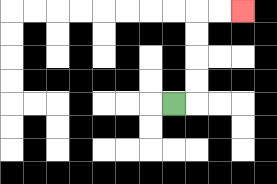{'start': '[7, 4]', 'end': '[10, 0]', 'path_directions': 'R,U,U,U,U,R,R', 'path_coordinates': '[[7, 4], [8, 4], [8, 3], [8, 2], [8, 1], [8, 0], [9, 0], [10, 0]]'}